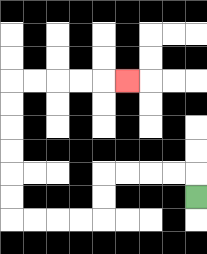{'start': '[8, 8]', 'end': '[5, 3]', 'path_directions': 'U,L,L,L,L,D,D,L,L,L,L,U,U,U,U,U,U,R,R,R,R,R', 'path_coordinates': '[[8, 8], [8, 7], [7, 7], [6, 7], [5, 7], [4, 7], [4, 8], [4, 9], [3, 9], [2, 9], [1, 9], [0, 9], [0, 8], [0, 7], [0, 6], [0, 5], [0, 4], [0, 3], [1, 3], [2, 3], [3, 3], [4, 3], [5, 3]]'}